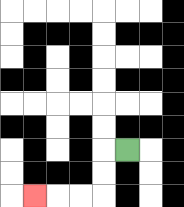{'start': '[5, 6]', 'end': '[1, 8]', 'path_directions': 'L,D,D,L,L,L', 'path_coordinates': '[[5, 6], [4, 6], [4, 7], [4, 8], [3, 8], [2, 8], [1, 8]]'}